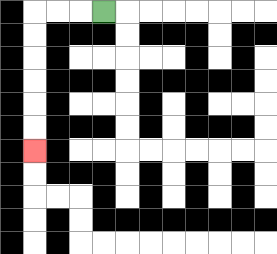{'start': '[4, 0]', 'end': '[1, 6]', 'path_directions': 'L,L,L,D,D,D,D,D,D', 'path_coordinates': '[[4, 0], [3, 0], [2, 0], [1, 0], [1, 1], [1, 2], [1, 3], [1, 4], [1, 5], [1, 6]]'}